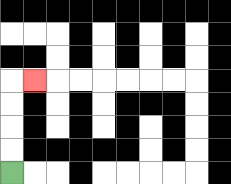{'start': '[0, 7]', 'end': '[1, 3]', 'path_directions': 'U,U,U,U,R', 'path_coordinates': '[[0, 7], [0, 6], [0, 5], [0, 4], [0, 3], [1, 3]]'}